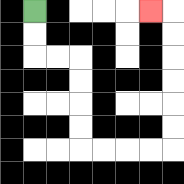{'start': '[1, 0]', 'end': '[6, 0]', 'path_directions': 'D,D,R,R,D,D,D,D,R,R,R,R,U,U,U,U,U,U,L', 'path_coordinates': '[[1, 0], [1, 1], [1, 2], [2, 2], [3, 2], [3, 3], [3, 4], [3, 5], [3, 6], [4, 6], [5, 6], [6, 6], [7, 6], [7, 5], [7, 4], [7, 3], [7, 2], [7, 1], [7, 0], [6, 0]]'}